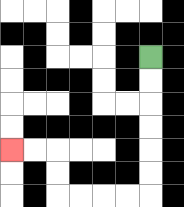{'start': '[6, 2]', 'end': '[0, 6]', 'path_directions': 'D,D,D,D,D,D,L,L,L,L,U,U,L,L', 'path_coordinates': '[[6, 2], [6, 3], [6, 4], [6, 5], [6, 6], [6, 7], [6, 8], [5, 8], [4, 8], [3, 8], [2, 8], [2, 7], [2, 6], [1, 6], [0, 6]]'}